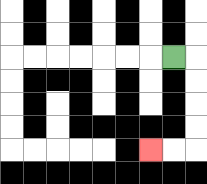{'start': '[7, 2]', 'end': '[6, 6]', 'path_directions': 'R,D,D,D,D,L,L', 'path_coordinates': '[[7, 2], [8, 2], [8, 3], [8, 4], [8, 5], [8, 6], [7, 6], [6, 6]]'}